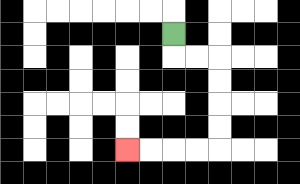{'start': '[7, 1]', 'end': '[5, 6]', 'path_directions': 'D,R,R,D,D,D,D,L,L,L,L', 'path_coordinates': '[[7, 1], [7, 2], [8, 2], [9, 2], [9, 3], [9, 4], [9, 5], [9, 6], [8, 6], [7, 6], [6, 6], [5, 6]]'}